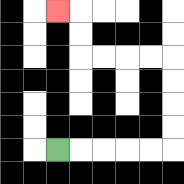{'start': '[2, 6]', 'end': '[2, 0]', 'path_directions': 'R,R,R,R,R,U,U,U,U,L,L,L,L,U,U,L', 'path_coordinates': '[[2, 6], [3, 6], [4, 6], [5, 6], [6, 6], [7, 6], [7, 5], [7, 4], [7, 3], [7, 2], [6, 2], [5, 2], [4, 2], [3, 2], [3, 1], [3, 0], [2, 0]]'}